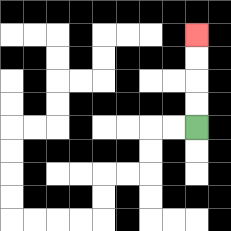{'start': '[8, 5]', 'end': '[8, 1]', 'path_directions': 'U,U,U,U', 'path_coordinates': '[[8, 5], [8, 4], [8, 3], [8, 2], [8, 1]]'}